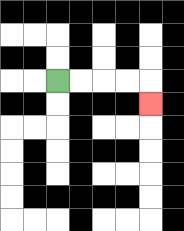{'start': '[2, 3]', 'end': '[6, 4]', 'path_directions': 'R,R,R,R,D', 'path_coordinates': '[[2, 3], [3, 3], [4, 3], [5, 3], [6, 3], [6, 4]]'}